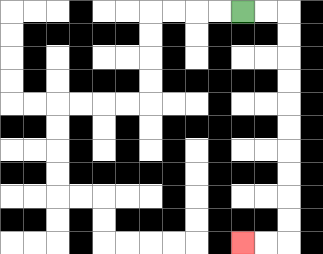{'start': '[10, 0]', 'end': '[10, 10]', 'path_directions': 'R,R,D,D,D,D,D,D,D,D,D,D,L,L', 'path_coordinates': '[[10, 0], [11, 0], [12, 0], [12, 1], [12, 2], [12, 3], [12, 4], [12, 5], [12, 6], [12, 7], [12, 8], [12, 9], [12, 10], [11, 10], [10, 10]]'}